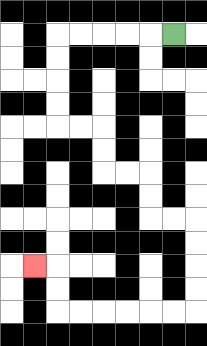{'start': '[7, 1]', 'end': '[1, 11]', 'path_directions': 'L,L,L,L,L,D,D,D,D,R,R,D,D,R,R,D,D,R,R,D,D,D,D,L,L,L,L,L,L,U,U,L', 'path_coordinates': '[[7, 1], [6, 1], [5, 1], [4, 1], [3, 1], [2, 1], [2, 2], [2, 3], [2, 4], [2, 5], [3, 5], [4, 5], [4, 6], [4, 7], [5, 7], [6, 7], [6, 8], [6, 9], [7, 9], [8, 9], [8, 10], [8, 11], [8, 12], [8, 13], [7, 13], [6, 13], [5, 13], [4, 13], [3, 13], [2, 13], [2, 12], [2, 11], [1, 11]]'}